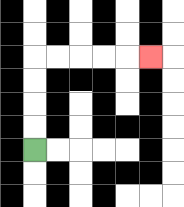{'start': '[1, 6]', 'end': '[6, 2]', 'path_directions': 'U,U,U,U,R,R,R,R,R', 'path_coordinates': '[[1, 6], [1, 5], [1, 4], [1, 3], [1, 2], [2, 2], [3, 2], [4, 2], [5, 2], [6, 2]]'}